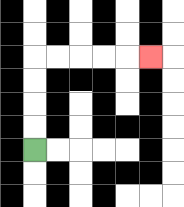{'start': '[1, 6]', 'end': '[6, 2]', 'path_directions': 'U,U,U,U,R,R,R,R,R', 'path_coordinates': '[[1, 6], [1, 5], [1, 4], [1, 3], [1, 2], [2, 2], [3, 2], [4, 2], [5, 2], [6, 2]]'}